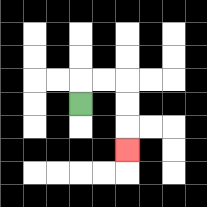{'start': '[3, 4]', 'end': '[5, 6]', 'path_directions': 'U,R,R,D,D,D', 'path_coordinates': '[[3, 4], [3, 3], [4, 3], [5, 3], [5, 4], [5, 5], [5, 6]]'}